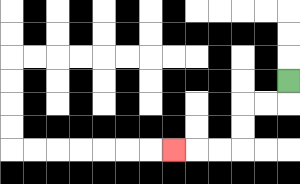{'start': '[12, 3]', 'end': '[7, 6]', 'path_directions': 'D,L,L,D,D,L,L,L', 'path_coordinates': '[[12, 3], [12, 4], [11, 4], [10, 4], [10, 5], [10, 6], [9, 6], [8, 6], [7, 6]]'}